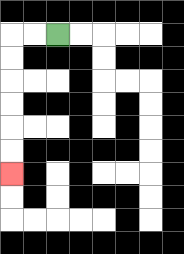{'start': '[2, 1]', 'end': '[0, 7]', 'path_directions': 'L,L,D,D,D,D,D,D', 'path_coordinates': '[[2, 1], [1, 1], [0, 1], [0, 2], [0, 3], [0, 4], [0, 5], [0, 6], [0, 7]]'}